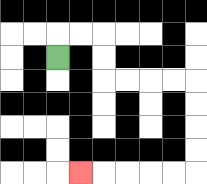{'start': '[2, 2]', 'end': '[3, 7]', 'path_directions': 'U,R,R,D,D,R,R,R,R,D,D,D,D,L,L,L,L,L', 'path_coordinates': '[[2, 2], [2, 1], [3, 1], [4, 1], [4, 2], [4, 3], [5, 3], [6, 3], [7, 3], [8, 3], [8, 4], [8, 5], [8, 6], [8, 7], [7, 7], [6, 7], [5, 7], [4, 7], [3, 7]]'}